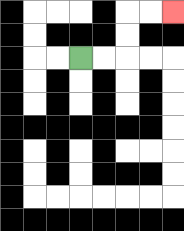{'start': '[3, 2]', 'end': '[7, 0]', 'path_directions': 'R,R,U,U,R,R', 'path_coordinates': '[[3, 2], [4, 2], [5, 2], [5, 1], [5, 0], [6, 0], [7, 0]]'}